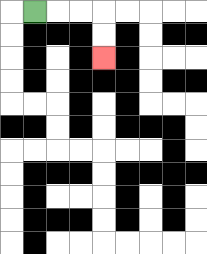{'start': '[1, 0]', 'end': '[4, 2]', 'path_directions': 'R,R,R,D,D', 'path_coordinates': '[[1, 0], [2, 0], [3, 0], [4, 0], [4, 1], [4, 2]]'}